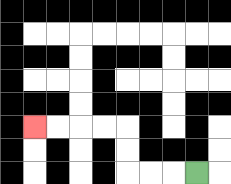{'start': '[8, 7]', 'end': '[1, 5]', 'path_directions': 'L,L,L,U,U,L,L,L,L', 'path_coordinates': '[[8, 7], [7, 7], [6, 7], [5, 7], [5, 6], [5, 5], [4, 5], [3, 5], [2, 5], [1, 5]]'}